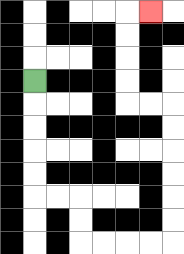{'start': '[1, 3]', 'end': '[6, 0]', 'path_directions': 'D,D,D,D,D,R,R,D,D,R,R,R,R,U,U,U,U,U,U,L,L,U,U,U,U,R', 'path_coordinates': '[[1, 3], [1, 4], [1, 5], [1, 6], [1, 7], [1, 8], [2, 8], [3, 8], [3, 9], [3, 10], [4, 10], [5, 10], [6, 10], [7, 10], [7, 9], [7, 8], [7, 7], [7, 6], [7, 5], [7, 4], [6, 4], [5, 4], [5, 3], [5, 2], [5, 1], [5, 0], [6, 0]]'}